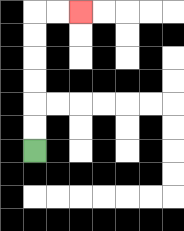{'start': '[1, 6]', 'end': '[3, 0]', 'path_directions': 'U,U,U,U,U,U,R,R', 'path_coordinates': '[[1, 6], [1, 5], [1, 4], [1, 3], [1, 2], [1, 1], [1, 0], [2, 0], [3, 0]]'}